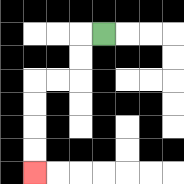{'start': '[4, 1]', 'end': '[1, 7]', 'path_directions': 'L,D,D,L,L,D,D,D,D', 'path_coordinates': '[[4, 1], [3, 1], [3, 2], [3, 3], [2, 3], [1, 3], [1, 4], [1, 5], [1, 6], [1, 7]]'}